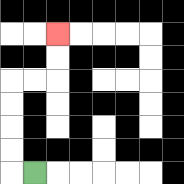{'start': '[1, 7]', 'end': '[2, 1]', 'path_directions': 'L,U,U,U,U,R,R,U,U', 'path_coordinates': '[[1, 7], [0, 7], [0, 6], [0, 5], [0, 4], [0, 3], [1, 3], [2, 3], [2, 2], [2, 1]]'}